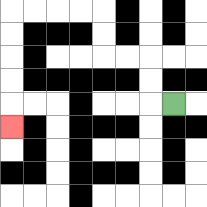{'start': '[7, 4]', 'end': '[0, 5]', 'path_directions': 'L,U,U,L,L,U,U,L,L,L,L,D,D,D,D,D', 'path_coordinates': '[[7, 4], [6, 4], [6, 3], [6, 2], [5, 2], [4, 2], [4, 1], [4, 0], [3, 0], [2, 0], [1, 0], [0, 0], [0, 1], [0, 2], [0, 3], [0, 4], [0, 5]]'}